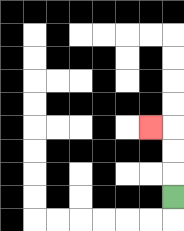{'start': '[7, 8]', 'end': '[6, 5]', 'path_directions': 'U,U,U,L', 'path_coordinates': '[[7, 8], [7, 7], [7, 6], [7, 5], [6, 5]]'}